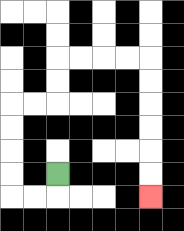{'start': '[2, 7]', 'end': '[6, 8]', 'path_directions': 'D,L,L,U,U,U,U,R,R,U,U,R,R,R,R,D,D,D,D,D,D', 'path_coordinates': '[[2, 7], [2, 8], [1, 8], [0, 8], [0, 7], [0, 6], [0, 5], [0, 4], [1, 4], [2, 4], [2, 3], [2, 2], [3, 2], [4, 2], [5, 2], [6, 2], [6, 3], [6, 4], [6, 5], [6, 6], [6, 7], [6, 8]]'}